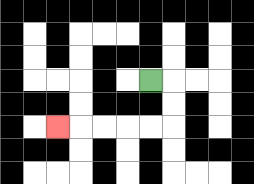{'start': '[6, 3]', 'end': '[2, 5]', 'path_directions': 'R,D,D,L,L,L,L,L', 'path_coordinates': '[[6, 3], [7, 3], [7, 4], [7, 5], [6, 5], [5, 5], [4, 5], [3, 5], [2, 5]]'}